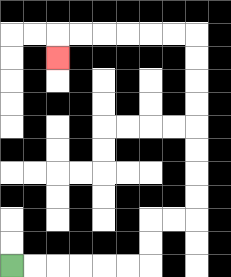{'start': '[0, 11]', 'end': '[2, 2]', 'path_directions': 'R,R,R,R,R,R,U,U,R,R,U,U,U,U,U,U,U,U,L,L,L,L,L,L,D', 'path_coordinates': '[[0, 11], [1, 11], [2, 11], [3, 11], [4, 11], [5, 11], [6, 11], [6, 10], [6, 9], [7, 9], [8, 9], [8, 8], [8, 7], [8, 6], [8, 5], [8, 4], [8, 3], [8, 2], [8, 1], [7, 1], [6, 1], [5, 1], [4, 1], [3, 1], [2, 1], [2, 2]]'}